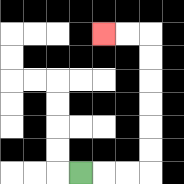{'start': '[3, 7]', 'end': '[4, 1]', 'path_directions': 'R,R,R,U,U,U,U,U,U,L,L', 'path_coordinates': '[[3, 7], [4, 7], [5, 7], [6, 7], [6, 6], [6, 5], [6, 4], [6, 3], [6, 2], [6, 1], [5, 1], [4, 1]]'}